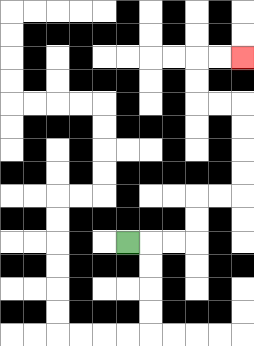{'start': '[5, 10]', 'end': '[10, 2]', 'path_directions': 'R,R,R,U,U,R,R,U,U,U,U,L,L,U,U,R,R', 'path_coordinates': '[[5, 10], [6, 10], [7, 10], [8, 10], [8, 9], [8, 8], [9, 8], [10, 8], [10, 7], [10, 6], [10, 5], [10, 4], [9, 4], [8, 4], [8, 3], [8, 2], [9, 2], [10, 2]]'}